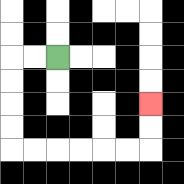{'start': '[2, 2]', 'end': '[6, 4]', 'path_directions': 'L,L,D,D,D,D,R,R,R,R,R,R,U,U', 'path_coordinates': '[[2, 2], [1, 2], [0, 2], [0, 3], [0, 4], [0, 5], [0, 6], [1, 6], [2, 6], [3, 6], [4, 6], [5, 6], [6, 6], [6, 5], [6, 4]]'}